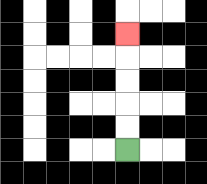{'start': '[5, 6]', 'end': '[5, 1]', 'path_directions': 'U,U,U,U,U', 'path_coordinates': '[[5, 6], [5, 5], [5, 4], [5, 3], [5, 2], [5, 1]]'}